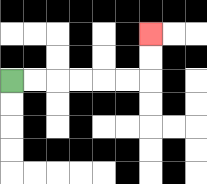{'start': '[0, 3]', 'end': '[6, 1]', 'path_directions': 'R,R,R,R,R,R,U,U', 'path_coordinates': '[[0, 3], [1, 3], [2, 3], [3, 3], [4, 3], [5, 3], [6, 3], [6, 2], [6, 1]]'}